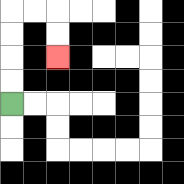{'start': '[0, 4]', 'end': '[2, 2]', 'path_directions': 'U,U,U,U,R,R,D,D', 'path_coordinates': '[[0, 4], [0, 3], [0, 2], [0, 1], [0, 0], [1, 0], [2, 0], [2, 1], [2, 2]]'}